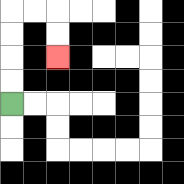{'start': '[0, 4]', 'end': '[2, 2]', 'path_directions': 'U,U,U,U,R,R,D,D', 'path_coordinates': '[[0, 4], [0, 3], [0, 2], [0, 1], [0, 0], [1, 0], [2, 0], [2, 1], [2, 2]]'}